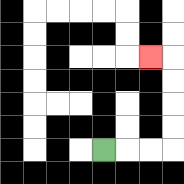{'start': '[4, 6]', 'end': '[6, 2]', 'path_directions': 'R,R,R,U,U,U,U,L', 'path_coordinates': '[[4, 6], [5, 6], [6, 6], [7, 6], [7, 5], [7, 4], [7, 3], [7, 2], [6, 2]]'}